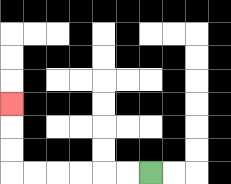{'start': '[6, 7]', 'end': '[0, 4]', 'path_directions': 'L,L,L,L,L,L,U,U,U', 'path_coordinates': '[[6, 7], [5, 7], [4, 7], [3, 7], [2, 7], [1, 7], [0, 7], [0, 6], [0, 5], [0, 4]]'}